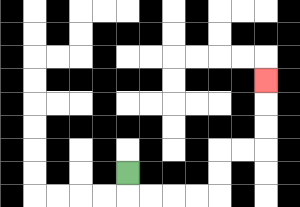{'start': '[5, 7]', 'end': '[11, 3]', 'path_directions': 'D,R,R,R,R,U,U,R,R,U,U,U', 'path_coordinates': '[[5, 7], [5, 8], [6, 8], [7, 8], [8, 8], [9, 8], [9, 7], [9, 6], [10, 6], [11, 6], [11, 5], [11, 4], [11, 3]]'}